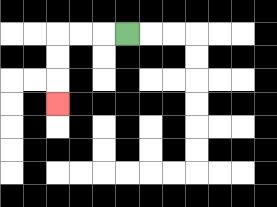{'start': '[5, 1]', 'end': '[2, 4]', 'path_directions': 'L,L,L,D,D,D', 'path_coordinates': '[[5, 1], [4, 1], [3, 1], [2, 1], [2, 2], [2, 3], [2, 4]]'}